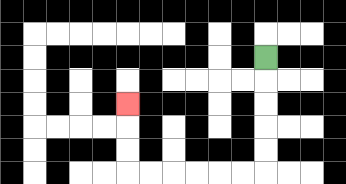{'start': '[11, 2]', 'end': '[5, 4]', 'path_directions': 'D,D,D,D,D,L,L,L,L,L,L,U,U,U', 'path_coordinates': '[[11, 2], [11, 3], [11, 4], [11, 5], [11, 6], [11, 7], [10, 7], [9, 7], [8, 7], [7, 7], [6, 7], [5, 7], [5, 6], [5, 5], [5, 4]]'}